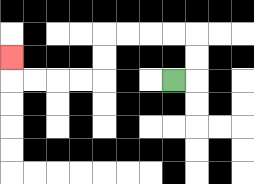{'start': '[7, 3]', 'end': '[0, 2]', 'path_directions': 'R,U,U,L,L,L,L,D,D,L,L,L,L,U', 'path_coordinates': '[[7, 3], [8, 3], [8, 2], [8, 1], [7, 1], [6, 1], [5, 1], [4, 1], [4, 2], [4, 3], [3, 3], [2, 3], [1, 3], [0, 3], [0, 2]]'}